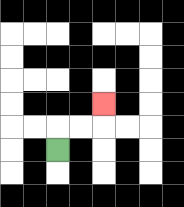{'start': '[2, 6]', 'end': '[4, 4]', 'path_directions': 'U,R,R,U', 'path_coordinates': '[[2, 6], [2, 5], [3, 5], [4, 5], [4, 4]]'}